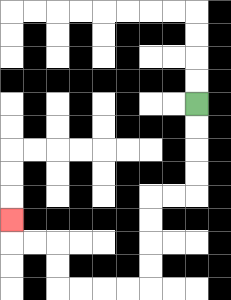{'start': '[8, 4]', 'end': '[0, 9]', 'path_directions': 'D,D,D,D,L,L,D,D,D,D,L,L,L,L,U,U,L,L,U', 'path_coordinates': '[[8, 4], [8, 5], [8, 6], [8, 7], [8, 8], [7, 8], [6, 8], [6, 9], [6, 10], [6, 11], [6, 12], [5, 12], [4, 12], [3, 12], [2, 12], [2, 11], [2, 10], [1, 10], [0, 10], [0, 9]]'}